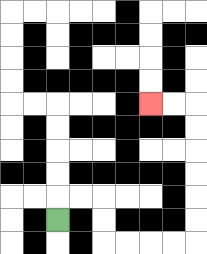{'start': '[2, 9]', 'end': '[6, 4]', 'path_directions': 'U,R,R,D,D,R,R,R,R,U,U,U,U,U,U,L,L', 'path_coordinates': '[[2, 9], [2, 8], [3, 8], [4, 8], [4, 9], [4, 10], [5, 10], [6, 10], [7, 10], [8, 10], [8, 9], [8, 8], [8, 7], [8, 6], [8, 5], [8, 4], [7, 4], [6, 4]]'}